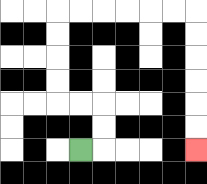{'start': '[3, 6]', 'end': '[8, 6]', 'path_directions': 'R,U,U,L,L,U,U,U,U,R,R,R,R,R,R,D,D,D,D,D,D', 'path_coordinates': '[[3, 6], [4, 6], [4, 5], [4, 4], [3, 4], [2, 4], [2, 3], [2, 2], [2, 1], [2, 0], [3, 0], [4, 0], [5, 0], [6, 0], [7, 0], [8, 0], [8, 1], [8, 2], [8, 3], [8, 4], [8, 5], [8, 6]]'}